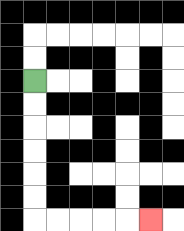{'start': '[1, 3]', 'end': '[6, 9]', 'path_directions': 'D,D,D,D,D,D,R,R,R,R,R', 'path_coordinates': '[[1, 3], [1, 4], [1, 5], [1, 6], [1, 7], [1, 8], [1, 9], [2, 9], [3, 9], [4, 9], [5, 9], [6, 9]]'}